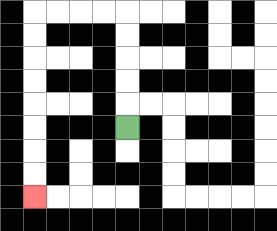{'start': '[5, 5]', 'end': '[1, 8]', 'path_directions': 'U,U,U,U,U,L,L,L,L,D,D,D,D,D,D,D,D', 'path_coordinates': '[[5, 5], [5, 4], [5, 3], [5, 2], [5, 1], [5, 0], [4, 0], [3, 0], [2, 0], [1, 0], [1, 1], [1, 2], [1, 3], [1, 4], [1, 5], [1, 6], [1, 7], [1, 8]]'}